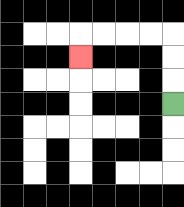{'start': '[7, 4]', 'end': '[3, 2]', 'path_directions': 'U,U,U,L,L,L,L,D', 'path_coordinates': '[[7, 4], [7, 3], [7, 2], [7, 1], [6, 1], [5, 1], [4, 1], [3, 1], [3, 2]]'}